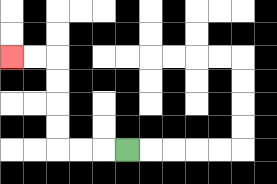{'start': '[5, 6]', 'end': '[0, 2]', 'path_directions': 'L,L,L,U,U,U,U,L,L', 'path_coordinates': '[[5, 6], [4, 6], [3, 6], [2, 6], [2, 5], [2, 4], [2, 3], [2, 2], [1, 2], [0, 2]]'}